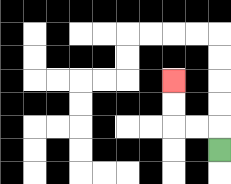{'start': '[9, 6]', 'end': '[7, 3]', 'path_directions': 'U,L,L,U,U', 'path_coordinates': '[[9, 6], [9, 5], [8, 5], [7, 5], [7, 4], [7, 3]]'}